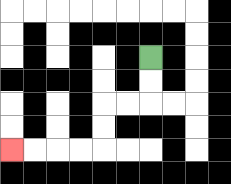{'start': '[6, 2]', 'end': '[0, 6]', 'path_directions': 'D,D,L,L,D,D,L,L,L,L', 'path_coordinates': '[[6, 2], [6, 3], [6, 4], [5, 4], [4, 4], [4, 5], [4, 6], [3, 6], [2, 6], [1, 6], [0, 6]]'}